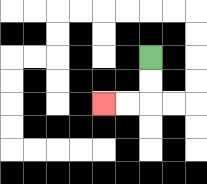{'start': '[6, 2]', 'end': '[4, 4]', 'path_directions': 'D,D,L,L', 'path_coordinates': '[[6, 2], [6, 3], [6, 4], [5, 4], [4, 4]]'}